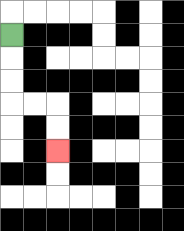{'start': '[0, 1]', 'end': '[2, 6]', 'path_directions': 'D,D,D,R,R,D,D', 'path_coordinates': '[[0, 1], [0, 2], [0, 3], [0, 4], [1, 4], [2, 4], [2, 5], [2, 6]]'}